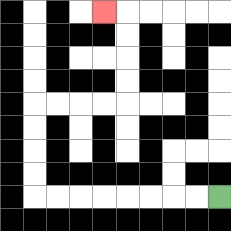{'start': '[9, 8]', 'end': '[4, 0]', 'path_directions': 'L,L,L,L,L,L,L,L,U,U,U,U,R,R,R,R,U,U,U,U,L', 'path_coordinates': '[[9, 8], [8, 8], [7, 8], [6, 8], [5, 8], [4, 8], [3, 8], [2, 8], [1, 8], [1, 7], [1, 6], [1, 5], [1, 4], [2, 4], [3, 4], [4, 4], [5, 4], [5, 3], [5, 2], [5, 1], [5, 0], [4, 0]]'}